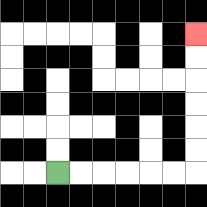{'start': '[2, 7]', 'end': '[8, 1]', 'path_directions': 'R,R,R,R,R,R,U,U,U,U,U,U', 'path_coordinates': '[[2, 7], [3, 7], [4, 7], [5, 7], [6, 7], [7, 7], [8, 7], [8, 6], [8, 5], [8, 4], [8, 3], [8, 2], [8, 1]]'}